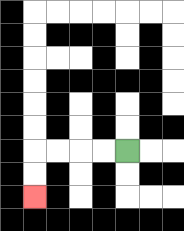{'start': '[5, 6]', 'end': '[1, 8]', 'path_directions': 'L,L,L,L,D,D', 'path_coordinates': '[[5, 6], [4, 6], [3, 6], [2, 6], [1, 6], [1, 7], [1, 8]]'}